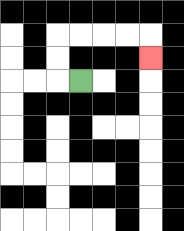{'start': '[3, 3]', 'end': '[6, 2]', 'path_directions': 'L,U,U,R,R,R,R,D', 'path_coordinates': '[[3, 3], [2, 3], [2, 2], [2, 1], [3, 1], [4, 1], [5, 1], [6, 1], [6, 2]]'}